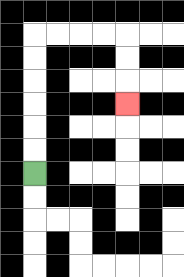{'start': '[1, 7]', 'end': '[5, 4]', 'path_directions': 'U,U,U,U,U,U,R,R,R,R,D,D,D', 'path_coordinates': '[[1, 7], [1, 6], [1, 5], [1, 4], [1, 3], [1, 2], [1, 1], [2, 1], [3, 1], [4, 1], [5, 1], [5, 2], [5, 3], [5, 4]]'}